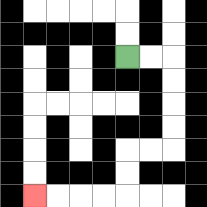{'start': '[5, 2]', 'end': '[1, 8]', 'path_directions': 'R,R,D,D,D,D,L,L,D,D,L,L,L,L', 'path_coordinates': '[[5, 2], [6, 2], [7, 2], [7, 3], [7, 4], [7, 5], [7, 6], [6, 6], [5, 6], [5, 7], [5, 8], [4, 8], [3, 8], [2, 8], [1, 8]]'}